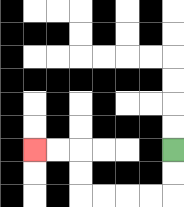{'start': '[7, 6]', 'end': '[1, 6]', 'path_directions': 'D,D,L,L,L,L,U,U,L,L', 'path_coordinates': '[[7, 6], [7, 7], [7, 8], [6, 8], [5, 8], [4, 8], [3, 8], [3, 7], [3, 6], [2, 6], [1, 6]]'}